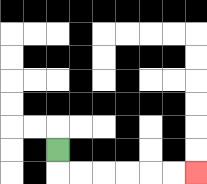{'start': '[2, 6]', 'end': '[8, 7]', 'path_directions': 'D,R,R,R,R,R,R', 'path_coordinates': '[[2, 6], [2, 7], [3, 7], [4, 7], [5, 7], [6, 7], [7, 7], [8, 7]]'}